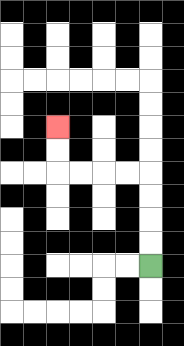{'start': '[6, 11]', 'end': '[2, 5]', 'path_directions': 'U,U,U,U,L,L,L,L,U,U', 'path_coordinates': '[[6, 11], [6, 10], [6, 9], [6, 8], [6, 7], [5, 7], [4, 7], [3, 7], [2, 7], [2, 6], [2, 5]]'}